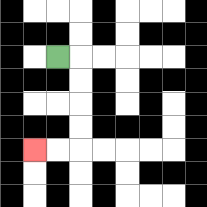{'start': '[2, 2]', 'end': '[1, 6]', 'path_directions': 'R,D,D,D,D,L,L', 'path_coordinates': '[[2, 2], [3, 2], [3, 3], [3, 4], [3, 5], [3, 6], [2, 6], [1, 6]]'}